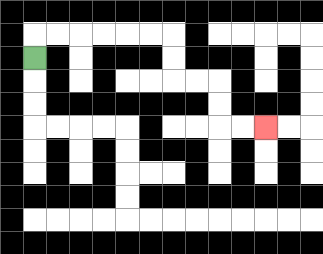{'start': '[1, 2]', 'end': '[11, 5]', 'path_directions': 'U,R,R,R,R,R,R,D,D,R,R,D,D,R,R', 'path_coordinates': '[[1, 2], [1, 1], [2, 1], [3, 1], [4, 1], [5, 1], [6, 1], [7, 1], [7, 2], [7, 3], [8, 3], [9, 3], [9, 4], [9, 5], [10, 5], [11, 5]]'}